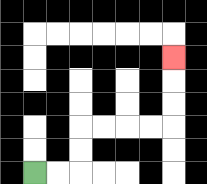{'start': '[1, 7]', 'end': '[7, 2]', 'path_directions': 'R,R,U,U,R,R,R,R,U,U,U', 'path_coordinates': '[[1, 7], [2, 7], [3, 7], [3, 6], [3, 5], [4, 5], [5, 5], [6, 5], [7, 5], [7, 4], [7, 3], [7, 2]]'}